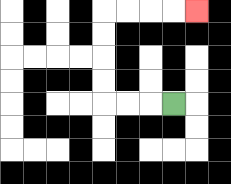{'start': '[7, 4]', 'end': '[8, 0]', 'path_directions': 'L,L,L,U,U,U,U,R,R,R,R', 'path_coordinates': '[[7, 4], [6, 4], [5, 4], [4, 4], [4, 3], [4, 2], [4, 1], [4, 0], [5, 0], [6, 0], [7, 0], [8, 0]]'}